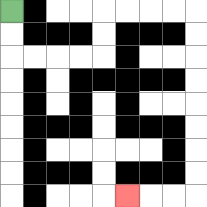{'start': '[0, 0]', 'end': '[5, 8]', 'path_directions': 'D,D,R,R,R,R,U,U,R,R,R,R,D,D,D,D,D,D,D,D,L,L,L', 'path_coordinates': '[[0, 0], [0, 1], [0, 2], [1, 2], [2, 2], [3, 2], [4, 2], [4, 1], [4, 0], [5, 0], [6, 0], [7, 0], [8, 0], [8, 1], [8, 2], [8, 3], [8, 4], [8, 5], [8, 6], [8, 7], [8, 8], [7, 8], [6, 8], [5, 8]]'}